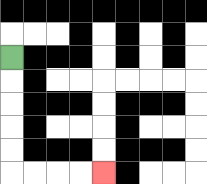{'start': '[0, 2]', 'end': '[4, 7]', 'path_directions': 'D,D,D,D,D,R,R,R,R', 'path_coordinates': '[[0, 2], [0, 3], [0, 4], [0, 5], [0, 6], [0, 7], [1, 7], [2, 7], [3, 7], [4, 7]]'}